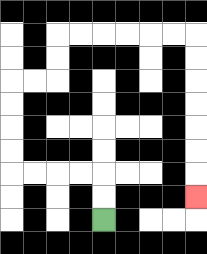{'start': '[4, 9]', 'end': '[8, 8]', 'path_directions': 'U,U,L,L,L,L,U,U,U,U,R,R,U,U,R,R,R,R,R,R,D,D,D,D,D,D,D', 'path_coordinates': '[[4, 9], [4, 8], [4, 7], [3, 7], [2, 7], [1, 7], [0, 7], [0, 6], [0, 5], [0, 4], [0, 3], [1, 3], [2, 3], [2, 2], [2, 1], [3, 1], [4, 1], [5, 1], [6, 1], [7, 1], [8, 1], [8, 2], [8, 3], [8, 4], [8, 5], [8, 6], [8, 7], [8, 8]]'}